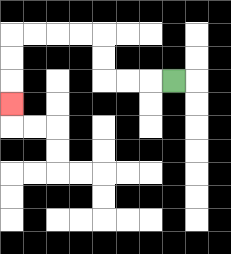{'start': '[7, 3]', 'end': '[0, 4]', 'path_directions': 'L,L,L,U,U,L,L,L,L,D,D,D', 'path_coordinates': '[[7, 3], [6, 3], [5, 3], [4, 3], [4, 2], [4, 1], [3, 1], [2, 1], [1, 1], [0, 1], [0, 2], [0, 3], [0, 4]]'}